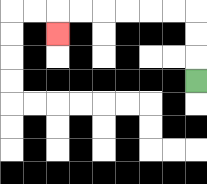{'start': '[8, 3]', 'end': '[2, 1]', 'path_directions': 'U,U,U,L,L,L,L,L,L,D', 'path_coordinates': '[[8, 3], [8, 2], [8, 1], [8, 0], [7, 0], [6, 0], [5, 0], [4, 0], [3, 0], [2, 0], [2, 1]]'}